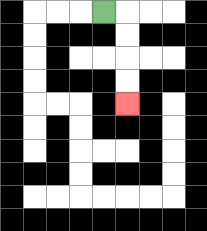{'start': '[4, 0]', 'end': '[5, 4]', 'path_directions': 'R,D,D,D,D', 'path_coordinates': '[[4, 0], [5, 0], [5, 1], [5, 2], [5, 3], [5, 4]]'}